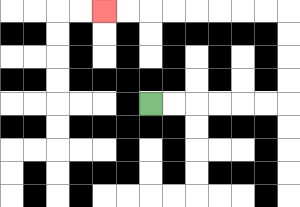{'start': '[6, 4]', 'end': '[4, 0]', 'path_directions': 'R,R,R,R,R,R,U,U,U,U,L,L,L,L,L,L,L,L', 'path_coordinates': '[[6, 4], [7, 4], [8, 4], [9, 4], [10, 4], [11, 4], [12, 4], [12, 3], [12, 2], [12, 1], [12, 0], [11, 0], [10, 0], [9, 0], [8, 0], [7, 0], [6, 0], [5, 0], [4, 0]]'}